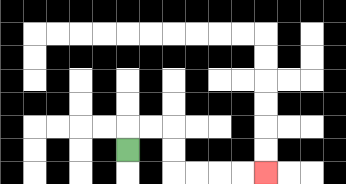{'start': '[5, 6]', 'end': '[11, 7]', 'path_directions': 'U,R,R,D,D,R,R,R,R', 'path_coordinates': '[[5, 6], [5, 5], [6, 5], [7, 5], [7, 6], [7, 7], [8, 7], [9, 7], [10, 7], [11, 7]]'}